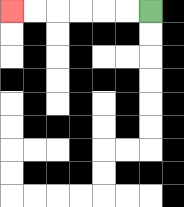{'start': '[6, 0]', 'end': '[0, 0]', 'path_directions': 'L,L,L,L,L,L', 'path_coordinates': '[[6, 0], [5, 0], [4, 0], [3, 0], [2, 0], [1, 0], [0, 0]]'}